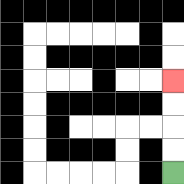{'start': '[7, 7]', 'end': '[7, 3]', 'path_directions': 'U,U,U,U', 'path_coordinates': '[[7, 7], [7, 6], [7, 5], [7, 4], [7, 3]]'}